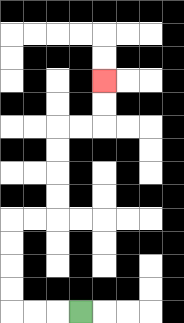{'start': '[3, 13]', 'end': '[4, 3]', 'path_directions': 'L,L,L,U,U,U,U,R,R,U,U,U,U,R,R,U,U', 'path_coordinates': '[[3, 13], [2, 13], [1, 13], [0, 13], [0, 12], [0, 11], [0, 10], [0, 9], [1, 9], [2, 9], [2, 8], [2, 7], [2, 6], [2, 5], [3, 5], [4, 5], [4, 4], [4, 3]]'}